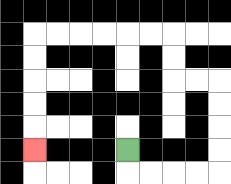{'start': '[5, 6]', 'end': '[1, 6]', 'path_directions': 'D,R,R,R,R,U,U,U,U,L,L,U,U,L,L,L,L,L,L,D,D,D,D,D', 'path_coordinates': '[[5, 6], [5, 7], [6, 7], [7, 7], [8, 7], [9, 7], [9, 6], [9, 5], [9, 4], [9, 3], [8, 3], [7, 3], [7, 2], [7, 1], [6, 1], [5, 1], [4, 1], [3, 1], [2, 1], [1, 1], [1, 2], [1, 3], [1, 4], [1, 5], [1, 6]]'}